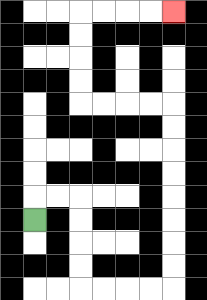{'start': '[1, 9]', 'end': '[7, 0]', 'path_directions': 'U,R,R,D,D,D,D,R,R,R,R,U,U,U,U,U,U,U,U,L,L,L,L,U,U,U,U,R,R,R,R', 'path_coordinates': '[[1, 9], [1, 8], [2, 8], [3, 8], [3, 9], [3, 10], [3, 11], [3, 12], [4, 12], [5, 12], [6, 12], [7, 12], [7, 11], [7, 10], [7, 9], [7, 8], [7, 7], [7, 6], [7, 5], [7, 4], [6, 4], [5, 4], [4, 4], [3, 4], [3, 3], [3, 2], [3, 1], [3, 0], [4, 0], [5, 0], [6, 0], [7, 0]]'}